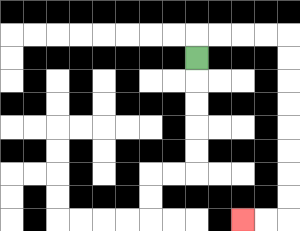{'start': '[8, 2]', 'end': '[10, 9]', 'path_directions': 'U,R,R,R,R,D,D,D,D,D,D,D,D,L,L', 'path_coordinates': '[[8, 2], [8, 1], [9, 1], [10, 1], [11, 1], [12, 1], [12, 2], [12, 3], [12, 4], [12, 5], [12, 6], [12, 7], [12, 8], [12, 9], [11, 9], [10, 9]]'}